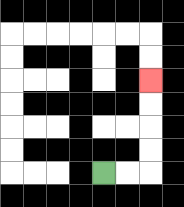{'start': '[4, 7]', 'end': '[6, 3]', 'path_directions': 'R,R,U,U,U,U', 'path_coordinates': '[[4, 7], [5, 7], [6, 7], [6, 6], [6, 5], [6, 4], [6, 3]]'}